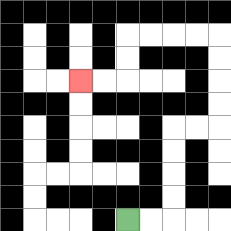{'start': '[5, 9]', 'end': '[3, 3]', 'path_directions': 'R,R,U,U,U,U,R,R,U,U,U,U,L,L,L,L,D,D,L,L', 'path_coordinates': '[[5, 9], [6, 9], [7, 9], [7, 8], [7, 7], [7, 6], [7, 5], [8, 5], [9, 5], [9, 4], [9, 3], [9, 2], [9, 1], [8, 1], [7, 1], [6, 1], [5, 1], [5, 2], [5, 3], [4, 3], [3, 3]]'}